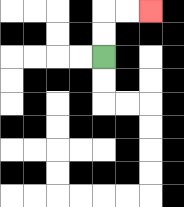{'start': '[4, 2]', 'end': '[6, 0]', 'path_directions': 'U,U,R,R', 'path_coordinates': '[[4, 2], [4, 1], [4, 0], [5, 0], [6, 0]]'}